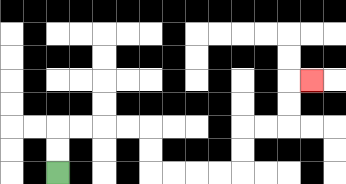{'start': '[2, 7]', 'end': '[13, 3]', 'path_directions': 'U,U,R,R,R,R,D,D,R,R,R,R,U,U,R,R,U,U,R', 'path_coordinates': '[[2, 7], [2, 6], [2, 5], [3, 5], [4, 5], [5, 5], [6, 5], [6, 6], [6, 7], [7, 7], [8, 7], [9, 7], [10, 7], [10, 6], [10, 5], [11, 5], [12, 5], [12, 4], [12, 3], [13, 3]]'}